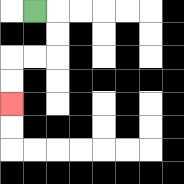{'start': '[1, 0]', 'end': '[0, 4]', 'path_directions': 'R,D,D,L,L,D,D', 'path_coordinates': '[[1, 0], [2, 0], [2, 1], [2, 2], [1, 2], [0, 2], [0, 3], [0, 4]]'}